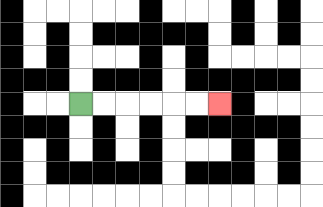{'start': '[3, 4]', 'end': '[9, 4]', 'path_directions': 'R,R,R,R,R,R', 'path_coordinates': '[[3, 4], [4, 4], [5, 4], [6, 4], [7, 4], [8, 4], [9, 4]]'}